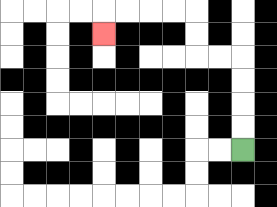{'start': '[10, 6]', 'end': '[4, 1]', 'path_directions': 'U,U,U,U,L,L,U,U,L,L,L,L,D', 'path_coordinates': '[[10, 6], [10, 5], [10, 4], [10, 3], [10, 2], [9, 2], [8, 2], [8, 1], [8, 0], [7, 0], [6, 0], [5, 0], [4, 0], [4, 1]]'}